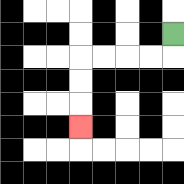{'start': '[7, 1]', 'end': '[3, 5]', 'path_directions': 'D,L,L,L,L,D,D,D', 'path_coordinates': '[[7, 1], [7, 2], [6, 2], [5, 2], [4, 2], [3, 2], [3, 3], [3, 4], [3, 5]]'}